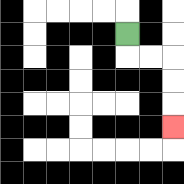{'start': '[5, 1]', 'end': '[7, 5]', 'path_directions': 'D,R,R,D,D,D', 'path_coordinates': '[[5, 1], [5, 2], [6, 2], [7, 2], [7, 3], [7, 4], [7, 5]]'}